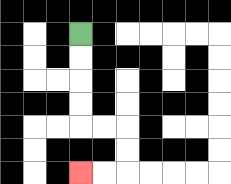{'start': '[3, 1]', 'end': '[3, 7]', 'path_directions': 'D,D,D,D,R,R,D,D,L,L', 'path_coordinates': '[[3, 1], [3, 2], [3, 3], [3, 4], [3, 5], [4, 5], [5, 5], [5, 6], [5, 7], [4, 7], [3, 7]]'}